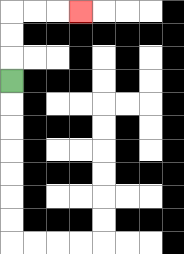{'start': '[0, 3]', 'end': '[3, 0]', 'path_directions': 'U,U,U,R,R,R', 'path_coordinates': '[[0, 3], [0, 2], [0, 1], [0, 0], [1, 0], [2, 0], [3, 0]]'}